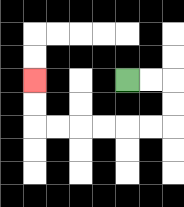{'start': '[5, 3]', 'end': '[1, 3]', 'path_directions': 'R,R,D,D,L,L,L,L,L,L,U,U', 'path_coordinates': '[[5, 3], [6, 3], [7, 3], [7, 4], [7, 5], [6, 5], [5, 5], [4, 5], [3, 5], [2, 5], [1, 5], [1, 4], [1, 3]]'}